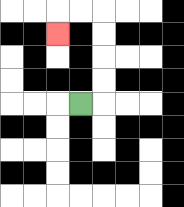{'start': '[3, 4]', 'end': '[2, 1]', 'path_directions': 'R,U,U,U,U,L,L,D', 'path_coordinates': '[[3, 4], [4, 4], [4, 3], [4, 2], [4, 1], [4, 0], [3, 0], [2, 0], [2, 1]]'}